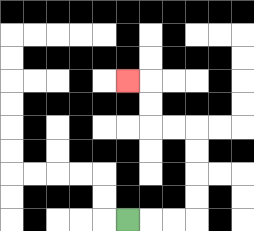{'start': '[5, 9]', 'end': '[5, 3]', 'path_directions': 'R,R,R,U,U,U,U,L,L,U,U,L', 'path_coordinates': '[[5, 9], [6, 9], [7, 9], [8, 9], [8, 8], [8, 7], [8, 6], [8, 5], [7, 5], [6, 5], [6, 4], [6, 3], [5, 3]]'}